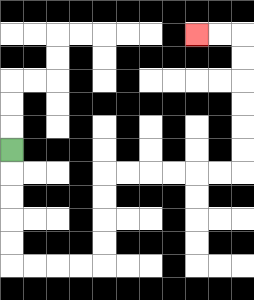{'start': '[0, 6]', 'end': '[8, 1]', 'path_directions': 'D,D,D,D,D,R,R,R,R,U,U,U,U,R,R,R,R,R,R,U,U,U,U,U,U,L,L', 'path_coordinates': '[[0, 6], [0, 7], [0, 8], [0, 9], [0, 10], [0, 11], [1, 11], [2, 11], [3, 11], [4, 11], [4, 10], [4, 9], [4, 8], [4, 7], [5, 7], [6, 7], [7, 7], [8, 7], [9, 7], [10, 7], [10, 6], [10, 5], [10, 4], [10, 3], [10, 2], [10, 1], [9, 1], [8, 1]]'}